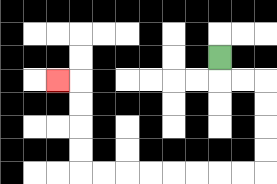{'start': '[9, 2]', 'end': '[2, 3]', 'path_directions': 'D,R,R,D,D,D,D,L,L,L,L,L,L,L,L,U,U,U,U,L', 'path_coordinates': '[[9, 2], [9, 3], [10, 3], [11, 3], [11, 4], [11, 5], [11, 6], [11, 7], [10, 7], [9, 7], [8, 7], [7, 7], [6, 7], [5, 7], [4, 7], [3, 7], [3, 6], [3, 5], [3, 4], [3, 3], [2, 3]]'}